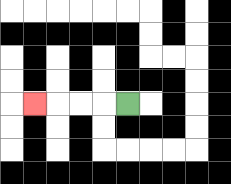{'start': '[5, 4]', 'end': '[1, 4]', 'path_directions': 'L,L,L,L', 'path_coordinates': '[[5, 4], [4, 4], [3, 4], [2, 4], [1, 4]]'}